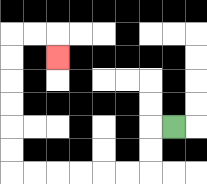{'start': '[7, 5]', 'end': '[2, 2]', 'path_directions': 'L,D,D,L,L,L,L,L,L,U,U,U,U,U,U,R,R,D', 'path_coordinates': '[[7, 5], [6, 5], [6, 6], [6, 7], [5, 7], [4, 7], [3, 7], [2, 7], [1, 7], [0, 7], [0, 6], [0, 5], [0, 4], [0, 3], [0, 2], [0, 1], [1, 1], [2, 1], [2, 2]]'}